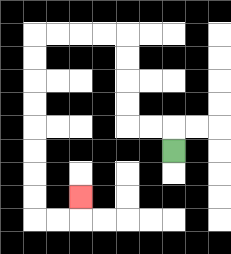{'start': '[7, 6]', 'end': '[3, 8]', 'path_directions': 'U,L,L,U,U,U,U,L,L,L,L,D,D,D,D,D,D,D,D,R,R,U', 'path_coordinates': '[[7, 6], [7, 5], [6, 5], [5, 5], [5, 4], [5, 3], [5, 2], [5, 1], [4, 1], [3, 1], [2, 1], [1, 1], [1, 2], [1, 3], [1, 4], [1, 5], [1, 6], [1, 7], [1, 8], [1, 9], [2, 9], [3, 9], [3, 8]]'}